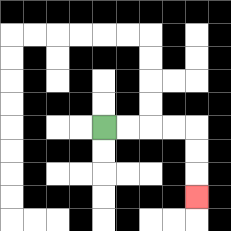{'start': '[4, 5]', 'end': '[8, 8]', 'path_directions': 'R,R,R,R,D,D,D', 'path_coordinates': '[[4, 5], [5, 5], [6, 5], [7, 5], [8, 5], [8, 6], [8, 7], [8, 8]]'}